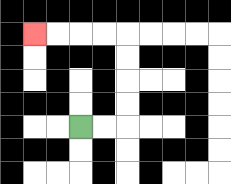{'start': '[3, 5]', 'end': '[1, 1]', 'path_directions': 'R,R,U,U,U,U,L,L,L,L', 'path_coordinates': '[[3, 5], [4, 5], [5, 5], [5, 4], [5, 3], [5, 2], [5, 1], [4, 1], [3, 1], [2, 1], [1, 1]]'}